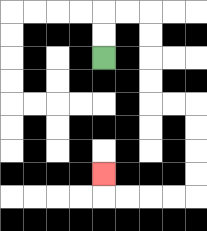{'start': '[4, 2]', 'end': '[4, 7]', 'path_directions': 'U,U,R,R,D,D,D,D,R,R,D,D,D,D,L,L,L,L,U', 'path_coordinates': '[[4, 2], [4, 1], [4, 0], [5, 0], [6, 0], [6, 1], [6, 2], [6, 3], [6, 4], [7, 4], [8, 4], [8, 5], [8, 6], [8, 7], [8, 8], [7, 8], [6, 8], [5, 8], [4, 8], [4, 7]]'}